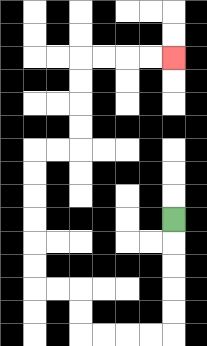{'start': '[7, 9]', 'end': '[7, 2]', 'path_directions': 'D,D,D,D,D,L,L,L,L,U,U,L,L,U,U,U,U,U,U,R,R,U,U,U,U,R,R,R,R', 'path_coordinates': '[[7, 9], [7, 10], [7, 11], [7, 12], [7, 13], [7, 14], [6, 14], [5, 14], [4, 14], [3, 14], [3, 13], [3, 12], [2, 12], [1, 12], [1, 11], [1, 10], [1, 9], [1, 8], [1, 7], [1, 6], [2, 6], [3, 6], [3, 5], [3, 4], [3, 3], [3, 2], [4, 2], [5, 2], [6, 2], [7, 2]]'}